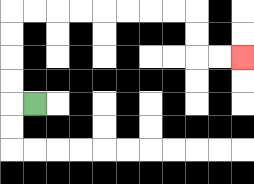{'start': '[1, 4]', 'end': '[10, 2]', 'path_directions': 'L,U,U,U,U,R,R,R,R,R,R,R,R,D,D,R,R', 'path_coordinates': '[[1, 4], [0, 4], [0, 3], [0, 2], [0, 1], [0, 0], [1, 0], [2, 0], [3, 0], [4, 0], [5, 0], [6, 0], [7, 0], [8, 0], [8, 1], [8, 2], [9, 2], [10, 2]]'}